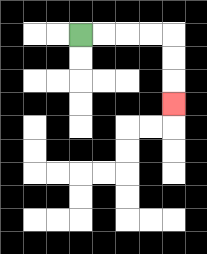{'start': '[3, 1]', 'end': '[7, 4]', 'path_directions': 'R,R,R,R,D,D,D', 'path_coordinates': '[[3, 1], [4, 1], [5, 1], [6, 1], [7, 1], [7, 2], [7, 3], [7, 4]]'}